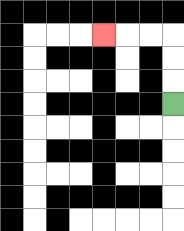{'start': '[7, 4]', 'end': '[4, 1]', 'path_directions': 'U,U,U,L,L,L', 'path_coordinates': '[[7, 4], [7, 3], [7, 2], [7, 1], [6, 1], [5, 1], [4, 1]]'}